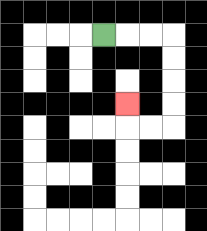{'start': '[4, 1]', 'end': '[5, 4]', 'path_directions': 'R,R,R,D,D,D,D,L,L,U', 'path_coordinates': '[[4, 1], [5, 1], [6, 1], [7, 1], [7, 2], [7, 3], [7, 4], [7, 5], [6, 5], [5, 5], [5, 4]]'}